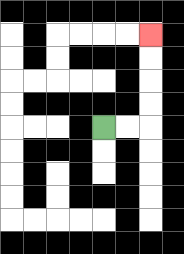{'start': '[4, 5]', 'end': '[6, 1]', 'path_directions': 'R,R,U,U,U,U', 'path_coordinates': '[[4, 5], [5, 5], [6, 5], [6, 4], [6, 3], [6, 2], [6, 1]]'}